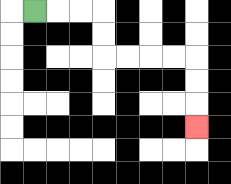{'start': '[1, 0]', 'end': '[8, 5]', 'path_directions': 'R,R,R,D,D,R,R,R,R,D,D,D', 'path_coordinates': '[[1, 0], [2, 0], [3, 0], [4, 0], [4, 1], [4, 2], [5, 2], [6, 2], [7, 2], [8, 2], [8, 3], [8, 4], [8, 5]]'}